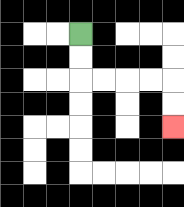{'start': '[3, 1]', 'end': '[7, 5]', 'path_directions': 'D,D,R,R,R,R,D,D', 'path_coordinates': '[[3, 1], [3, 2], [3, 3], [4, 3], [5, 3], [6, 3], [7, 3], [7, 4], [7, 5]]'}